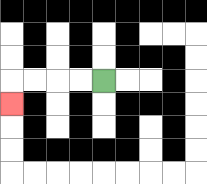{'start': '[4, 3]', 'end': '[0, 4]', 'path_directions': 'L,L,L,L,D', 'path_coordinates': '[[4, 3], [3, 3], [2, 3], [1, 3], [0, 3], [0, 4]]'}